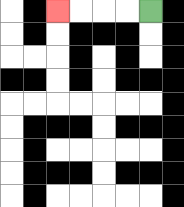{'start': '[6, 0]', 'end': '[2, 0]', 'path_directions': 'L,L,L,L', 'path_coordinates': '[[6, 0], [5, 0], [4, 0], [3, 0], [2, 0]]'}